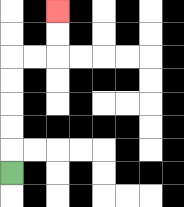{'start': '[0, 7]', 'end': '[2, 0]', 'path_directions': 'U,U,U,U,U,R,R,U,U', 'path_coordinates': '[[0, 7], [0, 6], [0, 5], [0, 4], [0, 3], [0, 2], [1, 2], [2, 2], [2, 1], [2, 0]]'}